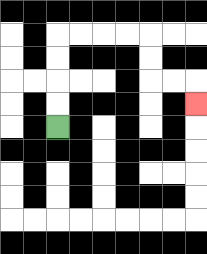{'start': '[2, 5]', 'end': '[8, 4]', 'path_directions': 'U,U,U,U,R,R,R,R,D,D,R,R,D', 'path_coordinates': '[[2, 5], [2, 4], [2, 3], [2, 2], [2, 1], [3, 1], [4, 1], [5, 1], [6, 1], [6, 2], [6, 3], [7, 3], [8, 3], [8, 4]]'}